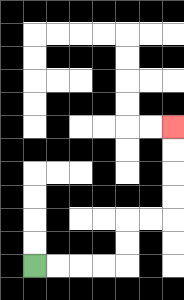{'start': '[1, 11]', 'end': '[7, 5]', 'path_directions': 'R,R,R,R,U,U,R,R,U,U,U,U', 'path_coordinates': '[[1, 11], [2, 11], [3, 11], [4, 11], [5, 11], [5, 10], [5, 9], [6, 9], [7, 9], [7, 8], [7, 7], [7, 6], [7, 5]]'}